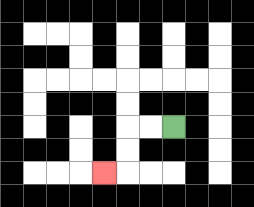{'start': '[7, 5]', 'end': '[4, 7]', 'path_directions': 'L,L,D,D,L', 'path_coordinates': '[[7, 5], [6, 5], [5, 5], [5, 6], [5, 7], [4, 7]]'}